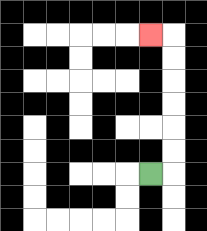{'start': '[6, 7]', 'end': '[6, 1]', 'path_directions': 'R,U,U,U,U,U,U,L', 'path_coordinates': '[[6, 7], [7, 7], [7, 6], [7, 5], [7, 4], [7, 3], [7, 2], [7, 1], [6, 1]]'}